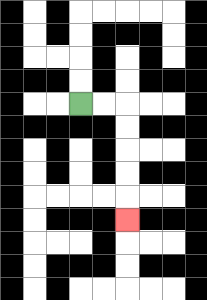{'start': '[3, 4]', 'end': '[5, 9]', 'path_directions': 'R,R,D,D,D,D,D', 'path_coordinates': '[[3, 4], [4, 4], [5, 4], [5, 5], [5, 6], [5, 7], [5, 8], [5, 9]]'}